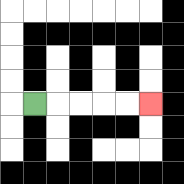{'start': '[1, 4]', 'end': '[6, 4]', 'path_directions': 'R,R,R,R,R', 'path_coordinates': '[[1, 4], [2, 4], [3, 4], [4, 4], [5, 4], [6, 4]]'}